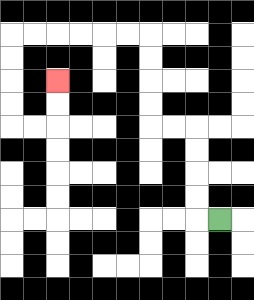{'start': '[9, 9]', 'end': '[2, 3]', 'path_directions': 'L,U,U,U,U,L,L,U,U,U,U,L,L,L,L,L,L,D,D,D,D,R,R,U,U', 'path_coordinates': '[[9, 9], [8, 9], [8, 8], [8, 7], [8, 6], [8, 5], [7, 5], [6, 5], [6, 4], [6, 3], [6, 2], [6, 1], [5, 1], [4, 1], [3, 1], [2, 1], [1, 1], [0, 1], [0, 2], [0, 3], [0, 4], [0, 5], [1, 5], [2, 5], [2, 4], [2, 3]]'}